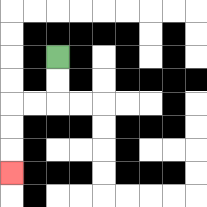{'start': '[2, 2]', 'end': '[0, 7]', 'path_directions': 'D,D,L,L,D,D,D', 'path_coordinates': '[[2, 2], [2, 3], [2, 4], [1, 4], [0, 4], [0, 5], [0, 6], [0, 7]]'}